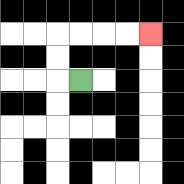{'start': '[3, 3]', 'end': '[6, 1]', 'path_directions': 'L,U,U,R,R,R,R', 'path_coordinates': '[[3, 3], [2, 3], [2, 2], [2, 1], [3, 1], [4, 1], [5, 1], [6, 1]]'}